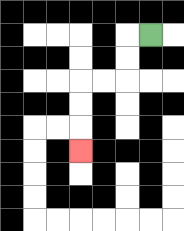{'start': '[6, 1]', 'end': '[3, 6]', 'path_directions': 'L,D,D,L,L,D,D,D', 'path_coordinates': '[[6, 1], [5, 1], [5, 2], [5, 3], [4, 3], [3, 3], [3, 4], [3, 5], [3, 6]]'}